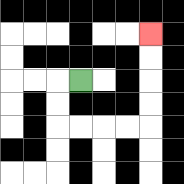{'start': '[3, 3]', 'end': '[6, 1]', 'path_directions': 'L,D,D,R,R,R,R,U,U,U,U', 'path_coordinates': '[[3, 3], [2, 3], [2, 4], [2, 5], [3, 5], [4, 5], [5, 5], [6, 5], [6, 4], [6, 3], [6, 2], [6, 1]]'}